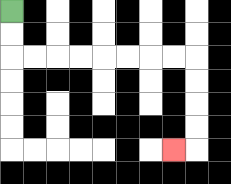{'start': '[0, 0]', 'end': '[7, 6]', 'path_directions': 'D,D,R,R,R,R,R,R,R,R,D,D,D,D,L', 'path_coordinates': '[[0, 0], [0, 1], [0, 2], [1, 2], [2, 2], [3, 2], [4, 2], [5, 2], [6, 2], [7, 2], [8, 2], [8, 3], [8, 4], [8, 5], [8, 6], [7, 6]]'}